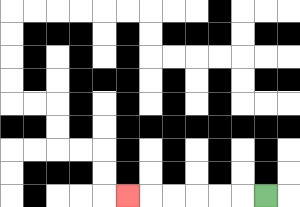{'start': '[11, 8]', 'end': '[5, 8]', 'path_directions': 'L,L,L,L,L,L', 'path_coordinates': '[[11, 8], [10, 8], [9, 8], [8, 8], [7, 8], [6, 8], [5, 8]]'}